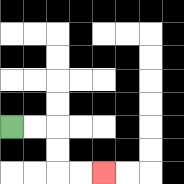{'start': '[0, 5]', 'end': '[4, 7]', 'path_directions': 'R,R,D,D,R,R', 'path_coordinates': '[[0, 5], [1, 5], [2, 5], [2, 6], [2, 7], [3, 7], [4, 7]]'}